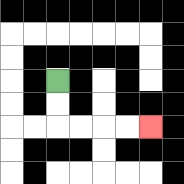{'start': '[2, 3]', 'end': '[6, 5]', 'path_directions': 'D,D,R,R,R,R', 'path_coordinates': '[[2, 3], [2, 4], [2, 5], [3, 5], [4, 5], [5, 5], [6, 5]]'}